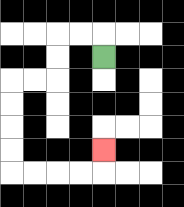{'start': '[4, 2]', 'end': '[4, 6]', 'path_directions': 'U,L,L,D,D,L,L,D,D,D,D,R,R,R,R,U', 'path_coordinates': '[[4, 2], [4, 1], [3, 1], [2, 1], [2, 2], [2, 3], [1, 3], [0, 3], [0, 4], [0, 5], [0, 6], [0, 7], [1, 7], [2, 7], [3, 7], [4, 7], [4, 6]]'}